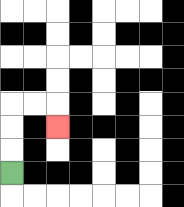{'start': '[0, 7]', 'end': '[2, 5]', 'path_directions': 'U,U,U,R,R,D', 'path_coordinates': '[[0, 7], [0, 6], [0, 5], [0, 4], [1, 4], [2, 4], [2, 5]]'}